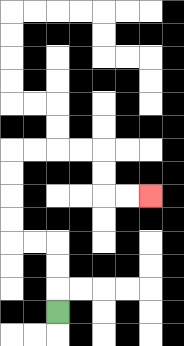{'start': '[2, 13]', 'end': '[6, 8]', 'path_directions': 'U,U,U,L,L,U,U,U,U,R,R,R,R,D,D,R,R', 'path_coordinates': '[[2, 13], [2, 12], [2, 11], [2, 10], [1, 10], [0, 10], [0, 9], [0, 8], [0, 7], [0, 6], [1, 6], [2, 6], [3, 6], [4, 6], [4, 7], [4, 8], [5, 8], [6, 8]]'}